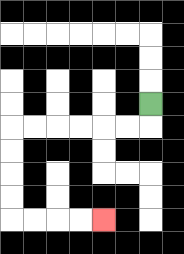{'start': '[6, 4]', 'end': '[4, 9]', 'path_directions': 'D,L,L,L,L,L,L,D,D,D,D,R,R,R,R', 'path_coordinates': '[[6, 4], [6, 5], [5, 5], [4, 5], [3, 5], [2, 5], [1, 5], [0, 5], [0, 6], [0, 7], [0, 8], [0, 9], [1, 9], [2, 9], [3, 9], [4, 9]]'}